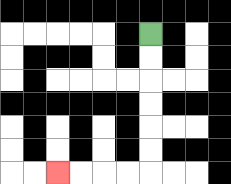{'start': '[6, 1]', 'end': '[2, 7]', 'path_directions': 'D,D,D,D,D,D,L,L,L,L', 'path_coordinates': '[[6, 1], [6, 2], [6, 3], [6, 4], [6, 5], [6, 6], [6, 7], [5, 7], [4, 7], [3, 7], [2, 7]]'}